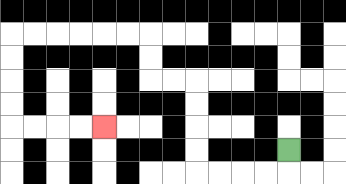{'start': '[12, 6]', 'end': '[4, 5]', 'path_directions': 'D,L,L,L,L,U,U,U,U,L,L,U,U,L,L,L,L,L,L,D,D,D,D,R,R,R,R', 'path_coordinates': '[[12, 6], [12, 7], [11, 7], [10, 7], [9, 7], [8, 7], [8, 6], [8, 5], [8, 4], [8, 3], [7, 3], [6, 3], [6, 2], [6, 1], [5, 1], [4, 1], [3, 1], [2, 1], [1, 1], [0, 1], [0, 2], [0, 3], [0, 4], [0, 5], [1, 5], [2, 5], [3, 5], [4, 5]]'}